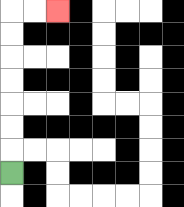{'start': '[0, 7]', 'end': '[2, 0]', 'path_directions': 'U,U,U,U,U,U,U,R,R', 'path_coordinates': '[[0, 7], [0, 6], [0, 5], [0, 4], [0, 3], [0, 2], [0, 1], [0, 0], [1, 0], [2, 0]]'}